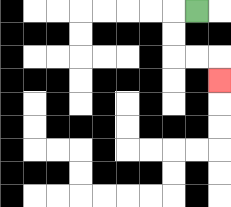{'start': '[8, 0]', 'end': '[9, 3]', 'path_directions': 'L,D,D,R,R,D', 'path_coordinates': '[[8, 0], [7, 0], [7, 1], [7, 2], [8, 2], [9, 2], [9, 3]]'}